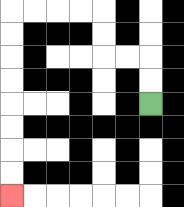{'start': '[6, 4]', 'end': '[0, 8]', 'path_directions': 'U,U,L,L,U,U,L,L,L,L,D,D,D,D,D,D,D,D', 'path_coordinates': '[[6, 4], [6, 3], [6, 2], [5, 2], [4, 2], [4, 1], [4, 0], [3, 0], [2, 0], [1, 0], [0, 0], [0, 1], [0, 2], [0, 3], [0, 4], [0, 5], [0, 6], [0, 7], [0, 8]]'}